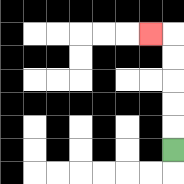{'start': '[7, 6]', 'end': '[6, 1]', 'path_directions': 'U,U,U,U,U,L', 'path_coordinates': '[[7, 6], [7, 5], [7, 4], [7, 3], [7, 2], [7, 1], [6, 1]]'}